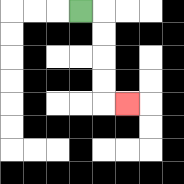{'start': '[3, 0]', 'end': '[5, 4]', 'path_directions': 'R,D,D,D,D,R', 'path_coordinates': '[[3, 0], [4, 0], [4, 1], [4, 2], [4, 3], [4, 4], [5, 4]]'}